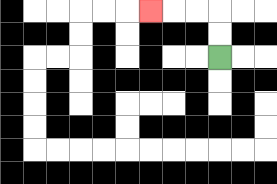{'start': '[9, 2]', 'end': '[6, 0]', 'path_directions': 'U,U,L,L,L', 'path_coordinates': '[[9, 2], [9, 1], [9, 0], [8, 0], [7, 0], [6, 0]]'}